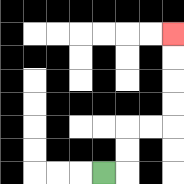{'start': '[4, 7]', 'end': '[7, 1]', 'path_directions': 'R,U,U,R,R,U,U,U,U', 'path_coordinates': '[[4, 7], [5, 7], [5, 6], [5, 5], [6, 5], [7, 5], [7, 4], [7, 3], [7, 2], [7, 1]]'}